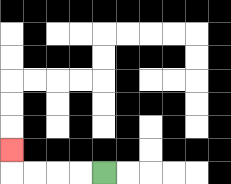{'start': '[4, 7]', 'end': '[0, 6]', 'path_directions': 'L,L,L,L,U', 'path_coordinates': '[[4, 7], [3, 7], [2, 7], [1, 7], [0, 7], [0, 6]]'}